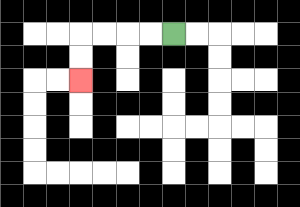{'start': '[7, 1]', 'end': '[3, 3]', 'path_directions': 'L,L,L,L,D,D', 'path_coordinates': '[[7, 1], [6, 1], [5, 1], [4, 1], [3, 1], [3, 2], [3, 3]]'}